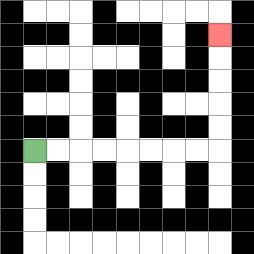{'start': '[1, 6]', 'end': '[9, 1]', 'path_directions': 'R,R,R,R,R,R,R,R,U,U,U,U,U', 'path_coordinates': '[[1, 6], [2, 6], [3, 6], [4, 6], [5, 6], [6, 6], [7, 6], [8, 6], [9, 6], [9, 5], [9, 4], [9, 3], [9, 2], [9, 1]]'}